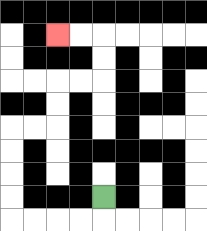{'start': '[4, 8]', 'end': '[2, 1]', 'path_directions': 'D,L,L,L,L,U,U,U,U,R,R,U,U,R,R,U,U,L,L', 'path_coordinates': '[[4, 8], [4, 9], [3, 9], [2, 9], [1, 9], [0, 9], [0, 8], [0, 7], [0, 6], [0, 5], [1, 5], [2, 5], [2, 4], [2, 3], [3, 3], [4, 3], [4, 2], [4, 1], [3, 1], [2, 1]]'}